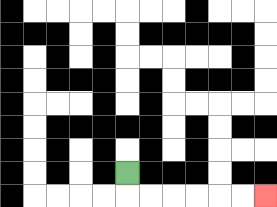{'start': '[5, 7]', 'end': '[11, 8]', 'path_directions': 'D,R,R,R,R,R,R', 'path_coordinates': '[[5, 7], [5, 8], [6, 8], [7, 8], [8, 8], [9, 8], [10, 8], [11, 8]]'}